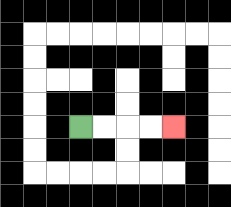{'start': '[3, 5]', 'end': '[7, 5]', 'path_directions': 'R,R,R,R', 'path_coordinates': '[[3, 5], [4, 5], [5, 5], [6, 5], [7, 5]]'}